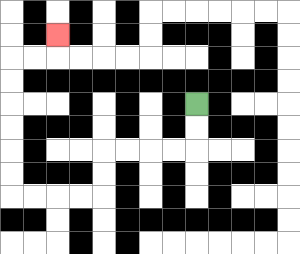{'start': '[8, 4]', 'end': '[2, 1]', 'path_directions': 'D,D,L,L,L,L,D,D,L,L,L,L,U,U,U,U,U,U,R,R,U', 'path_coordinates': '[[8, 4], [8, 5], [8, 6], [7, 6], [6, 6], [5, 6], [4, 6], [4, 7], [4, 8], [3, 8], [2, 8], [1, 8], [0, 8], [0, 7], [0, 6], [0, 5], [0, 4], [0, 3], [0, 2], [1, 2], [2, 2], [2, 1]]'}